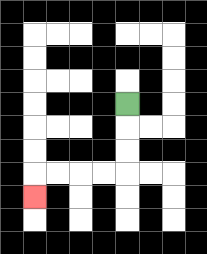{'start': '[5, 4]', 'end': '[1, 8]', 'path_directions': 'D,D,D,L,L,L,L,D', 'path_coordinates': '[[5, 4], [5, 5], [5, 6], [5, 7], [4, 7], [3, 7], [2, 7], [1, 7], [1, 8]]'}